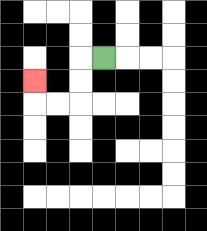{'start': '[4, 2]', 'end': '[1, 3]', 'path_directions': 'L,D,D,L,L,U', 'path_coordinates': '[[4, 2], [3, 2], [3, 3], [3, 4], [2, 4], [1, 4], [1, 3]]'}